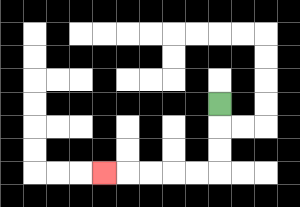{'start': '[9, 4]', 'end': '[4, 7]', 'path_directions': 'D,D,D,L,L,L,L,L', 'path_coordinates': '[[9, 4], [9, 5], [9, 6], [9, 7], [8, 7], [7, 7], [6, 7], [5, 7], [4, 7]]'}